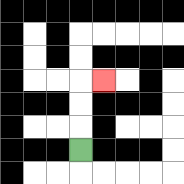{'start': '[3, 6]', 'end': '[4, 3]', 'path_directions': 'U,U,U,R', 'path_coordinates': '[[3, 6], [3, 5], [3, 4], [3, 3], [4, 3]]'}